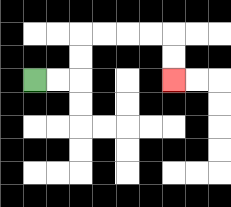{'start': '[1, 3]', 'end': '[7, 3]', 'path_directions': 'R,R,U,U,R,R,R,R,D,D', 'path_coordinates': '[[1, 3], [2, 3], [3, 3], [3, 2], [3, 1], [4, 1], [5, 1], [6, 1], [7, 1], [7, 2], [7, 3]]'}